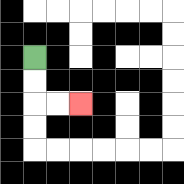{'start': '[1, 2]', 'end': '[3, 4]', 'path_directions': 'D,D,R,R', 'path_coordinates': '[[1, 2], [1, 3], [1, 4], [2, 4], [3, 4]]'}